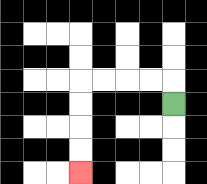{'start': '[7, 4]', 'end': '[3, 7]', 'path_directions': 'U,L,L,L,L,D,D,D,D', 'path_coordinates': '[[7, 4], [7, 3], [6, 3], [5, 3], [4, 3], [3, 3], [3, 4], [3, 5], [3, 6], [3, 7]]'}